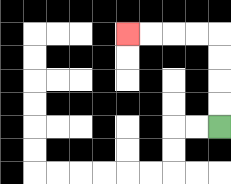{'start': '[9, 5]', 'end': '[5, 1]', 'path_directions': 'U,U,U,U,L,L,L,L', 'path_coordinates': '[[9, 5], [9, 4], [9, 3], [9, 2], [9, 1], [8, 1], [7, 1], [6, 1], [5, 1]]'}